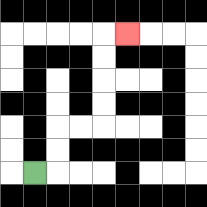{'start': '[1, 7]', 'end': '[5, 1]', 'path_directions': 'R,U,U,R,R,U,U,U,U,R', 'path_coordinates': '[[1, 7], [2, 7], [2, 6], [2, 5], [3, 5], [4, 5], [4, 4], [4, 3], [4, 2], [4, 1], [5, 1]]'}